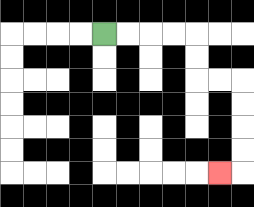{'start': '[4, 1]', 'end': '[9, 7]', 'path_directions': 'R,R,R,R,D,D,R,R,D,D,D,D,L', 'path_coordinates': '[[4, 1], [5, 1], [6, 1], [7, 1], [8, 1], [8, 2], [8, 3], [9, 3], [10, 3], [10, 4], [10, 5], [10, 6], [10, 7], [9, 7]]'}